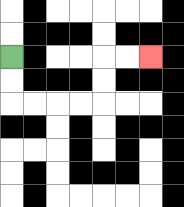{'start': '[0, 2]', 'end': '[6, 2]', 'path_directions': 'D,D,R,R,R,R,U,U,R,R', 'path_coordinates': '[[0, 2], [0, 3], [0, 4], [1, 4], [2, 4], [3, 4], [4, 4], [4, 3], [4, 2], [5, 2], [6, 2]]'}